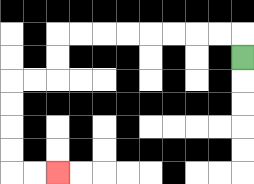{'start': '[10, 2]', 'end': '[2, 7]', 'path_directions': 'U,L,L,L,L,L,L,L,L,D,D,L,L,D,D,D,D,R,R', 'path_coordinates': '[[10, 2], [10, 1], [9, 1], [8, 1], [7, 1], [6, 1], [5, 1], [4, 1], [3, 1], [2, 1], [2, 2], [2, 3], [1, 3], [0, 3], [0, 4], [0, 5], [0, 6], [0, 7], [1, 7], [2, 7]]'}